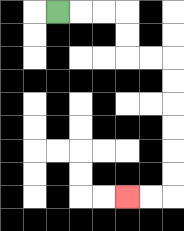{'start': '[2, 0]', 'end': '[5, 8]', 'path_directions': 'R,R,R,D,D,R,R,D,D,D,D,D,D,L,L', 'path_coordinates': '[[2, 0], [3, 0], [4, 0], [5, 0], [5, 1], [5, 2], [6, 2], [7, 2], [7, 3], [7, 4], [7, 5], [7, 6], [7, 7], [7, 8], [6, 8], [5, 8]]'}